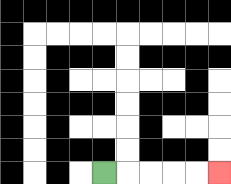{'start': '[4, 7]', 'end': '[9, 7]', 'path_directions': 'R,R,R,R,R', 'path_coordinates': '[[4, 7], [5, 7], [6, 7], [7, 7], [8, 7], [9, 7]]'}